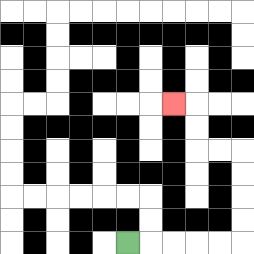{'start': '[5, 10]', 'end': '[7, 4]', 'path_directions': 'R,R,R,R,R,U,U,U,U,L,L,U,U,L', 'path_coordinates': '[[5, 10], [6, 10], [7, 10], [8, 10], [9, 10], [10, 10], [10, 9], [10, 8], [10, 7], [10, 6], [9, 6], [8, 6], [8, 5], [8, 4], [7, 4]]'}